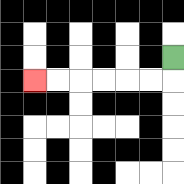{'start': '[7, 2]', 'end': '[1, 3]', 'path_directions': 'D,L,L,L,L,L,L', 'path_coordinates': '[[7, 2], [7, 3], [6, 3], [5, 3], [4, 3], [3, 3], [2, 3], [1, 3]]'}